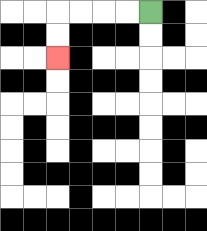{'start': '[6, 0]', 'end': '[2, 2]', 'path_directions': 'L,L,L,L,D,D', 'path_coordinates': '[[6, 0], [5, 0], [4, 0], [3, 0], [2, 0], [2, 1], [2, 2]]'}